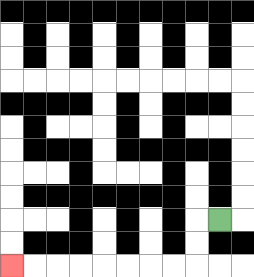{'start': '[9, 9]', 'end': '[0, 11]', 'path_directions': 'L,D,D,L,L,L,L,L,L,L,L', 'path_coordinates': '[[9, 9], [8, 9], [8, 10], [8, 11], [7, 11], [6, 11], [5, 11], [4, 11], [3, 11], [2, 11], [1, 11], [0, 11]]'}